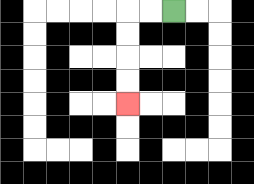{'start': '[7, 0]', 'end': '[5, 4]', 'path_directions': 'L,L,D,D,D,D', 'path_coordinates': '[[7, 0], [6, 0], [5, 0], [5, 1], [5, 2], [5, 3], [5, 4]]'}